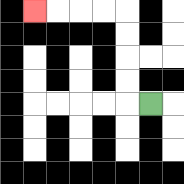{'start': '[6, 4]', 'end': '[1, 0]', 'path_directions': 'L,U,U,U,U,L,L,L,L', 'path_coordinates': '[[6, 4], [5, 4], [5, 3], [5, 2], [5, 1], [5, 0], [4, 0], [3, 0], [2, 0], [1, 0]]'}